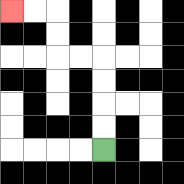{'start': '[4, 6]', 'end': '[0, 0]', 'path_directions': 'U,U,U,U,L,L,U,U,L,L', 'path_coordinates': '[[4, 6], [4, 5], [4, 4], [4, 3], [4, 2], [3, 2], [2, 2], [2, 1], [2, 0], [1, 0], [0, 0]]'}